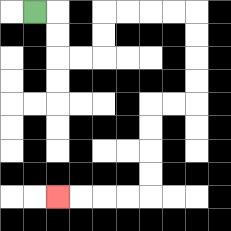{'start': '[1, 0]', 'end': '[2, 8]', 'path_directions': 'R,D,D,R,R,U,U,R,R,R,R,D,D,D,D,L,L,D,D,D,D,L,L,L,L', 'path_coordinates': '[[1, 0], [2, 0], [2, 1], [2, 2], [3, 2], [4, 2], [4, 1], [4, 0], [5, 0], [6, 0], [7, 0], [8, 0], [8, 1], [8, 2], [8, 3], [8, 4], [7, 4], [6, 4], [6, 5], [6, 6], [6, 7], [6, 8], [5, 8], [4, 8], [3, 8], [2, 8]]'}